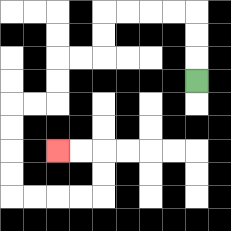{'start': '[8, 3]', 'end': '[2, 6]', 'path_directions': 'U,U,U,L,L,L,L,D,D,L,L,D,D,L,L,D,D,D,D,R,R,R,R,U,U,L,L', 'path_coordinates': '[[8, 3], [8, 2], [8, 1], [8, 0], [7, 0], [6, 0], [5, 0], [4, 0], [4, 1], [4, 2], [3, 2], [2, 2], [2, 3], [2, 4], [1, 4], [0, 4], [0, 5], [0, 6], [0, 7], [0, 8], [1, 8], [2, 8], [3, 8], [4, 8], [4, 7], [4, 6], [3, 6], [2, 6]]'}